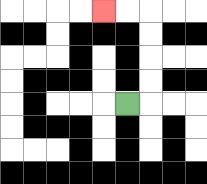{'start': '[5, 4]', 'end': '[4, 0]', 'path_directions': 'R,U,U,U,U,L,L', 'path_coordinates': '[[5, 4], [6, 4], [6, 3], [6, 2], [6, 1], [6, 0], [5, 0], [4, 0]]'}